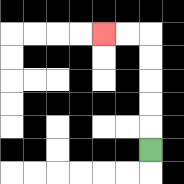{'start': '[6, 6]', 'end': '[4, 1]', 'path_directions': 'U,U,U,U,U,L,L', 'path_coordinates': '[[6, 6], [6, 5], [6, 4], [6, 3], [6, 2], [6, 1], [5, 1], [4, 1]]'}